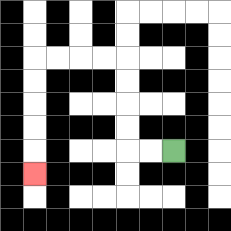{'start': '[7, 6]', 'end': '[1, 7]', 'path_directions': 'L,L,U,U,U,U,L,L,L,L,D,D,D,D,D', 'path_coordinates': '[[7, 6], [6, 6], [5, 6], [5, 5], [5, 4], [5, 3], [5, 2], [4, 2], [3, 2], [2, 2], [1, 2], [1, 3], [1, 4], [1, 5], [1, 6], [1, 7]]'}